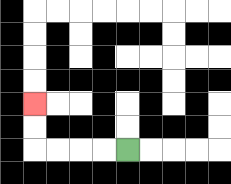{'start': '[5, 6]', 'end': '[1, 4]', 'path_directions': 'L,L,L,L,U,U', 'path_coordinates': '[[5, 6], [4, 6], [3, 6], [2, 6], [1, 6], [1, 5], [1, 4]]'}